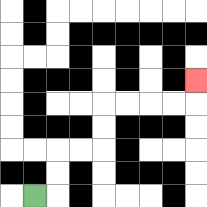{'start': '[1, 8]', 'end': '[8, 3]', 'path_directions': 'R,U,U,R,R,U,U,R,R,R,R,U', 'path_coordinates': '[[1, 8], [2, 8], [2, 7], [2, 6], [3, 6], [4, 6], [4, 5], [4, 4], [5, 4], [6, 4], [7, 4], [8, 4], [8, 3]]'}